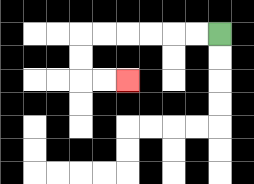{'start': '[9, 1]', 'end': '[5, 3]', 'path_directions': 'L,L,L,L,L,L,D,D,R,R', 'path_coordinates': '[[9, 1], [8, 1], [7, 1], [6, 1], [5, 1], [4, 1], [3, 1], [3, 2], [3, 3], [4, 3], [5, 3]]'}